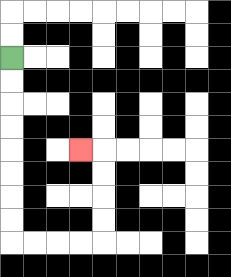{'start': '[0, 2]', 'end': '[3, 6]', 'path_directions': 'D,D,D,D,D,D,D,D,R,R,R,R,U,U,U,U,L', 'path_coordinates': '[[0, 2], [0, 3], [0, 4], [0, 5], [0, 6], [0, 7], [0, 8], [0, 9], [0, 10], [1, 10], [2, 10], [3, 10], [4, 10], [4, 9], [4, 8], [4, 7], [4, 6], [3, 6]]'}